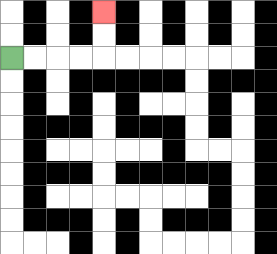{'start': '[0, 2]', 'end': '[4, 0]', 'path_directions': 'R,R,R,R,U,U', 'path_coordinates': '[[0, 2], [1, 2], [2, 2], [3, 2], [4, 2], [4, 1], [4, 0]]'}